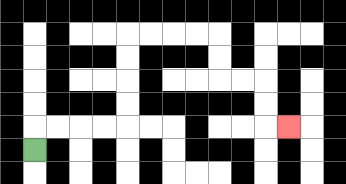{'start': '[1, 6]', 'end': '[12, 5]', 'path_directions': 'U,R,R,R,R,U,U,U,U,R,R,R,R,D,D,R,R,D,D,R', 'path_coordinates': '[[1, 6], [1, 5], [2, 5], [3, 5], [4, 5], [5, 5], [5, 4], [5, 3], [5, 2], [5, 1], [6, 1], [7, 1], [8, 1], [9, 1], [9, 2], [9, 3], [10, 3], [11, 3], [11, 4], [11, 5], [12, 5]]'}